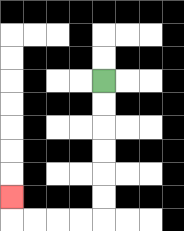{'start': '[4, 3]', 'end': '[0, 8]', 'path_directions': 'D,D,D,D,D,D,L,L,L,L,U', 'path_coordinates': '[[4, 3], [4, 4], [4, 5], [4, 6], [4, 7], [4, 8], [4, 9], [3, 9], [2, 9], [1, 9], [0, 9], [0, 8]]'}